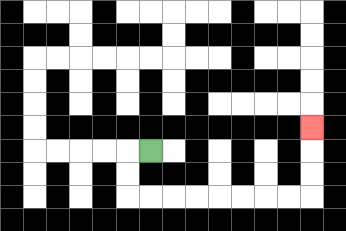{'start': '[6, 6]', 'end': '[13, 5]', 'path_directions': 'L,D,D,R,R,R,R,R,R,R,R,U,U,U', 'path_coordinates': '[[6, 6], [5, 6], [5, 7], [5, 8], [6, 8], [7, 8], [8, 8], [9, 8], [10, 8], [11, 8], [12, 8], [13, 8], [13, 7], [13, 6], [13, 5]]'}